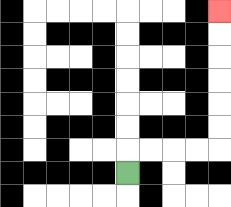{'start': '[5, 7]', 'end': '[9, 0]', 'path_directions': 'U,R,R,R,R,U,U,U,U,U,U', 'path_coordinates': '[[5, 7], [5, 6], [6, 6], [7, 6], [8, 6], [9, 6], [9, 5], [9, 4], [9, 3], [9, 2], [9, 1], [9, 0]]'}